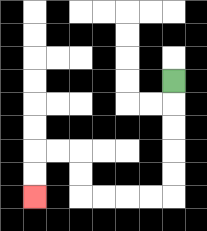{'start': '[7, 3]', 'end': '[1, 8]', 'path_directions': 'D,D,D,D,D,L,L,L,L,U,U,L,L,D,D', 'path_coordinates': '[[7, 3], [7, 4], [7, 5], [7, 6], [7, 7], [7, 8], [6, 8], [5, 8], [4, 8], [3, 8], [3, 7], [3, 6], [2, 6], [1, 6], [1, 7], [1, 8]]'}